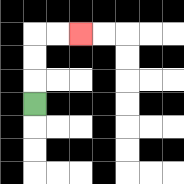{'start': '[1, 4]', 'end': '[3, 1]', 'path_directions': 'U,U,U,R,R', 'path_coordinates': '[[1, 4], [1, 3], [1, 2], [1, 1], [2, 1], [3, 1]]'}